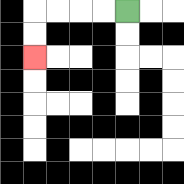{'start': '[5, 0]', 'end': '[1, 2]', 'path_directions': 'L,L,L,L,D,D', 'path_coordinates': '[[5, 0], [4, 0], [3, 0], [2, 0], [1, 0], [1, 1], [1, 2]]'}